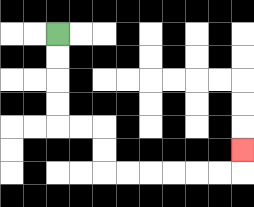{'start': '[2, 1]', 'end': '[10, 6]', 'path_directions': 'D,D,D,D,R,R,D,D,R,R,R,R,R,R,U', 'path_coordinates': '[[2, 1], [2, 2], [2, 3], [2, 4], [2, 5], [3, 5], [4, 5], [4, 6], [4, 7], [5, 7], [6, 7], [7, 7], [8, 7], [9, 7], [10, 7], [10, 6]]'}